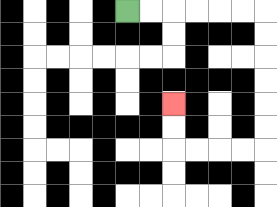{'start': '[5, 0]', 'end': '[7, 4]', 'path_directions': 'R,R,R,R,R,R,D,D,D,D,D,D,L,L,L,L,U,U', 'path_coordinates': '[[5, 0], [6, 0], [7, 0], [8, 0], [9, 0], [10, 0], [11, 0], [11, 1], [11, 2], [11, 3], [11, 4], [11, 5], [11, 6], [10, 6], [9, 6], [8, 6], [7, 6], [7, 5], [7, 4]]'}